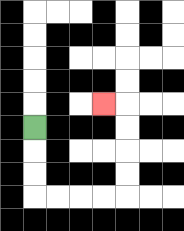{'start': '[1, 5]', 'end': '[4, 4]', 'path_directions': 'D,D,D,R,R,R,R,U,U,U,U,L', 'path_coordinates': '[[1, 5], [1, 6], [1, 7], [1, 8], [2, 8], [3, 8], [4, 8], [5, 8], [5, 7], [5, 6], [5, 5], [5, 4], [4, 4]]'}